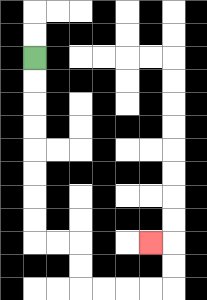{'start': '[1, 2]', 'end': '[6, 10]', 'path_directions': 'D,D,D,D,D,D,D,D,R,R,D,D,R,R,R,R,U,U,L', 'path_coordinates': '[[1, 2], [1, 3], [1, 4], [1, 5], [1, 6], [1, 7], [1, 8], [1, 9], [1, 10], [2, 10], [3, 10], [3, 11], [3, 12], [4, 12], [5, 12], [6, 12], [7, 12], [7, 11], [7, 10], [6, 10]]'}